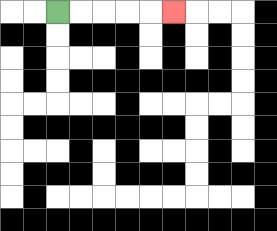{'start': '[2, 0]', 'end': '[7, 0]', 'path_directions': 'R,R,R,R,R', 'path_coordinates': '[[2, 0], [3, 0], [4, 0], [5, 0], [6, 0], [7, 0]]'}